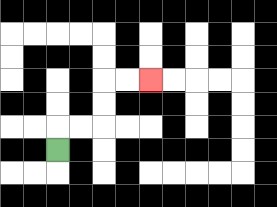{'start': '[2, 6]', 'end': '[6, 3]', 'path_directions': 'U,R,R,U,U,R,R', 'path_coordinates': '[[2, 6], [2, 5], [3, 5], [4, 5], [4, 4], [4, 3], [5, 3], [6, 3]]'}